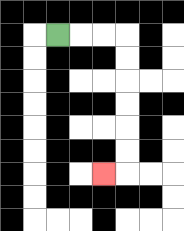{'start': '[2, 1]', 'end': '[4, 7]', 'path_directions': 'R,R,R,D,D,D,D,D,D,L', 'path_coordinates': '[[2, 1], [3, 1], [4, 1], [5, 1], [5, 2], [5, 3], [5, 4], [5, 5], [5, 6], [5, 7], [4, 7]]'}